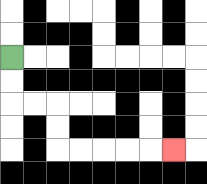{'start': '[0, 2]', 'end': '[7, 6]', 'path_directions': 'D,D,R,R,D,D,R,R,R,R,R', 'path_coordinates': '[[0, 2], [0, 3], [0, 4], [1, 4], [2, 4], [2, 5], [2, 6], [3, 6], [4, 6], [5, 6], [6, 6], [7, 6]]'}